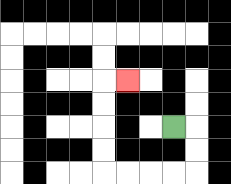{'start': '[7, 5]', 'end': '[5, 3]', 'path_directions': 'R,D,D,L,L,L,L,U,U,U,U,R', 'path_coordinates': '[[7, 5], [8, 5], [8, 6], [8, 7], [7, 7], [6, 7], [5, 7], [4, 7], [4, 6], [4, 5], [4, 4], [4, 3], [5, 3]]'}